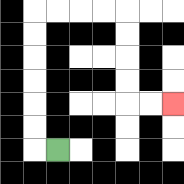{'start': '[2, 6]', 'end': '[7, 4]', 'path_directions': 'L,U,U,U,U,U,U,R,R,R,R,D,D,D,D,R,R', 'path_coordinates': '[[2, 6], [1, 6], [1, 5], [1, 4], [1, 3], [1, 2], [1, 1], [1, 0], [2, 0], [3, 0], [4, 0], [5, 0], [5, 1], [5, 2], [5, 3], [5, 4], [6, 4], [7, 4]]'}